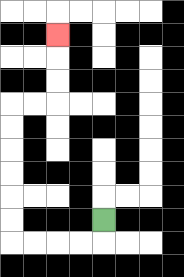{'start': '[4, 9]', 'end': '[2, 1]', 'path_directions': 'D,L,L,L,L,U,U,U,U,U,U,R,R,U,U,U', 'path_coordinates': '[[4, 9], [4, 10], [3, 10], [2, 10], [1, 10], [0, 10], [0, 9], [0, 8], [0, 7], [0, 6], [0, 5], [0, 4], [1, 4], [2, 4], [2, 3], [2, 2], [2, 1]]'}